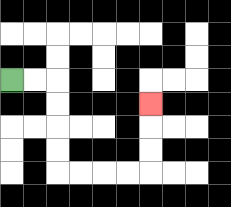{'start': '[0, 3]', 'end': '[6, 4]', 'path_directions': 'R,R,D,D,D,D,R,R,R,R,U,U,U', 'path_coordinates': '[[0, 3], [1, 3], [2, 3], [2, 4], [2, 5], [2, 6], [2, 7], [3, 7], [4, 7], [5, 7], [6, 7], [6, 6], [6, 5], [6, 4]]'}